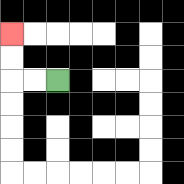{'start': '[2, 3]', 'end': '[0, 1]', 'path_directions': 'L,L,U,U', 'path_coordinates': '[[2, 3], [1, 3], [0, 3], [0, 2], [0, 1]]'}